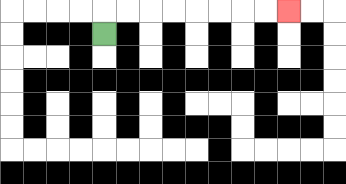{'start': '[4, 1]', 'end': '[12, 0]', 'path_directions': 'U,R,R,R,R,R,R,R,R', 'path_coordinates': '[[4, 1], [4, 0], [5, 0], [6, 0], [7, 0], [8, 0], [9, 0], [10, 0], [11, 0], [12, 0]]'}